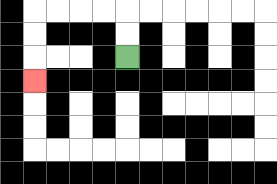{'start': '[5, 2]', 'end': '[1, 3]', 'path_directions': 'U,U,L,L,L,L,D,D,D', 'path_coordinates': '[[5, 2], [5, 1], [5, 0], [4, 0], [3, 0], [2, 0], [1, 0], [1, 1], [1, 2], [1, 3]]'}